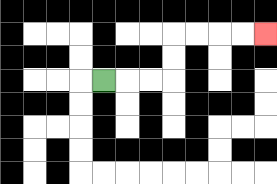{'start': '[4, 3]', 'end': '[11, 1]', 'path_directions': 'R,R,R,U,U,R,R,R,R', 'path_coordinates': '[[4, 3], [5, 3], [6, 3], [7, 3], [7, 2], [7, 1], [8, 1], [9, 1], [10, 1], [11, 1]]'}